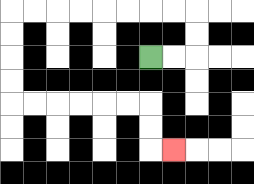{'start': '[6, 2]', 'end': '[7, 6]', 'path_directions': 'R,R,U,U,L,L,L,L,L,L,L,L,D,D,D,D,R,R,R,R,R,R,D,D,R', 'path_coordinates': '[[6, 2], [7, 2], [8, 2], [8, 1], [8, 0], [7, 0], [6, 0], [5, 0], [4, 0], [3, 0], [2, 0], [1, 0], [0, 0], [0, 1], [0, 2], [0, 3], [0, 4], [1, 4], [2, 4], [3, 4], [4, 4], [5, 4], [6, 4], [6, 5], [6, 6], [7, 6]]'}